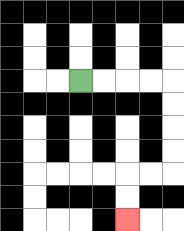{'start': '[3, 3]', 'end': '[5, 9]', 'path_directions': 'R,R,R,R,D,D,D,D,L,L,D,D', 'path_coordinates': '[[3, 3], [4, 3], [5, 3], [6, 3], [7, 3], [7, 4], [7, 5], [7, 6], [7, 7], [6, 7], [5, 7], [5, 8], [5, 9]]'}